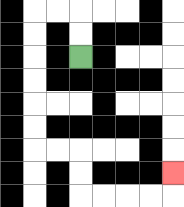{'start': '[3, 2]', 'end': '[7, 7]', 'path_directions': 'U,U,L,L,D,D,D,D,D,D,R,R,D,D,R,R,R,R,U', 'path_coordinates': '[[3, 2], [3, 1], [3, 0], [2, 0], [1, 0], [1, 1], [1, 2], [1, 3], [1, 4], [1, 5], [1, 6], [2, 6], [3, 6], [3, 7], [3, 8], [4, 8], [5, 8], [6, 8], [7, 8], [7, 7]]'}